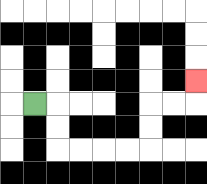{'start': '[1, 4]', 'end': '[8, 3]', 'path_directions': 'R,D,D,R,R,R,R,U,U,R,R,U', 'path_coordinates': '[[1, 4], [2, 4], [2, 5], [2, 6], [3, 6], [4, 6], [5, 6], [6, 6], [6, 5], [6, 4], [7, 4], [8, 4], [8, 3]]'}